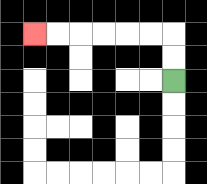{'start': '[7, 3]', 'end': '[1, 1]', 'path_directions': 'U,U,L,L,L,L,L,L', 'path_coordinates': '[[7, 3], [7, 2], [7, 1], [6, 1], [5, 1], [4, 1], [3, 1], [2, 1], [1, 1]]'}